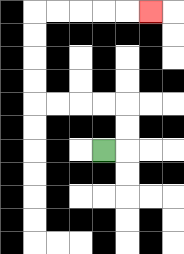{'start': '[4, 6]', 'end': '[6, 0]', 'path_directions': 'R,U,U,L,L,L,L,U,U,U,U,R,R,R,R,R', 'path_coordinates': '[[4, 6], [5, 6], [5, 5], [5, 4], [4, 4], [3, 4], [2, 4], [1, 4], [1, 3], [1, 2], [1, 1], [1, 0], [2, 0], [3, 0], [4, 0], [5, 0], [6, 0]]'}